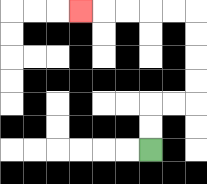{'start': '[6, 6]', 'end': '[3, 0]', 'path_directions': 'U,U,R,R,U,U,U,U,L,L,L,L,L', 'path_coordinates': '[[6, 6], [6, 5], [6, 4], [7, 4], [8, 4], [8, 3], [8, 2], [8, 1], [8, 0], [7, 0], [6, 0], [5, 0], [4, 0], [3, 0]]'}